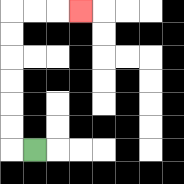{'start': '[1, 6]', 'end': '[3, 0]', 'path_directions': 'L,U,U,U,U,U,U,R,R,R', 'path_coordinates': '[[1, 6], [0, 6], [0, 5], [0, 4], [0, 3], [0, 2], [0, 1], [0, 0], [1, 0], [2, 0], [3, 0]]'}